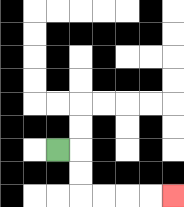{'start': '[2, 6]', 'end': '[7, 8]', 'path_directions': 'R,D,D,R,R,R,R', 'path_coordinates': '[[2, 6], [3, 6], [3, 7], [3, 8], [4, 8], [5, 8], [6, 8], [7, 8]]'}